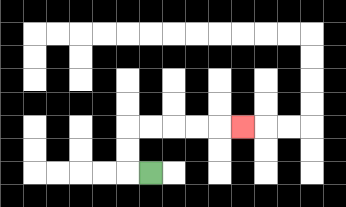{'start': '[6, 7]', 'end': '[10, 5]', 'path_directions': 'L,U,U,R,R,R,R,R', 'path_coordinates': '[[6, 7], [5, 7], [5, 6], [5, 5], [6, 5], [7, 5], [8, 5], [9, 5], [10, 5]]'}